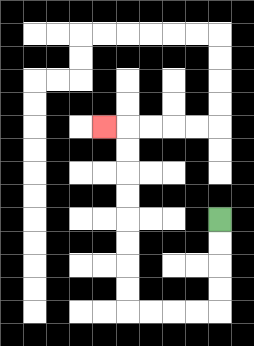{'start': '[9, 9]', 'end': '[4, 5]', 'path_directions': 'D,D,D,D,L,L,L,L,U,U,U,U,U,U,U,U,L', 'path_coordinates': '[[9, 9], [9, 10], [9, 11], [9, 12], [9, 13], [8, 13], [7, 13], [6, 13], [5, 13], [5, 12], [5, 11], [5, 10], [5, 9], [5, 8], [5, 7], [5, 6], [5, 5], [4, 5]]'}